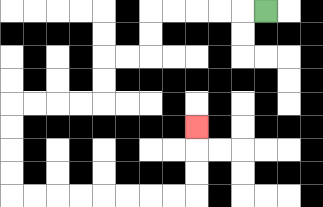{'start': '[11, 0]', 'end': '[8, 5]', 'path_directions': 'L,L,L,L,L,D,D,L,L,D,D,L,L,L,L,D,D,D,D,R,R,R,R,R,R,R,R,U,U,U', 'path_coordinates': '[[11, 0], [10, 0], [9, 0], [8, 0], [7, 0], [6, 0], [6, 1], [6, 2], [5, 2], [4, 2], [4, 3], [4, 4], [3, 4], [2, 4], [1, 4], [0, 4], [0, 5], [0, 6], [0, 7], [0, 8], [1, 8], [2, 8], [3, 8], [4, 8], [5, 8], [6, 8], [7, 8], [8, 8], [8, 7], [8, 6], [8, 5]]'}